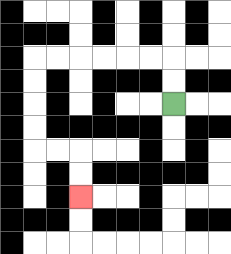{'start': '[7, 4]', 'end': '[3, 8]', 'path_directions': 'U,U,L,L,L,L,L,L,D,D,D,D,R,R,D,D', 'path_coordinates': '[[7, 4], [7, 3], [7, 2], [6, 2], [5, 2], [4, 2], [3, 2], [2, 2], [1, 2], [1, 3], [1, 4], [1, 5], [1, 6], [2, 6], [3, 6], [3, 7], [3, 8]]'}